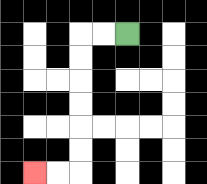{'start': '[5, 1]', 'end': '[1, 7]', 'path_directions': 'L,L,D,D,D,D,D,D,L,L', 'path_coordinates': '[[5, 1], [4, 1], [3, 1], [3, 2], [3, 3], [3, 4], [3, 5], [3, 6], [3, 7], [2, 7], [1, 7]]'}